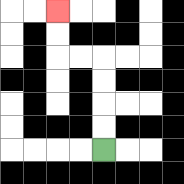{'start': '[4, 6]', 'end': '[2, 0]', 'path_directions': 'U,U,U,U,L,L,U,U', 'path_coordinates': '[[4, 6], [4, 5], [4, 4], [4, 3], [4, 2], [3, 2], [2, 2], [2, 1], [2, 0]]'}